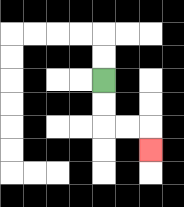{'start': '[4, 3]', 'end': '[6, 6]', 'path_directions': 'D,D,R,R,D', 'path_coordinates': '[[4, 3], [4, 4], [4, 5], [5, 5], [6, 5], [6, 6]]'}